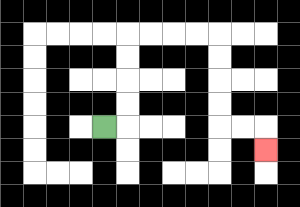{'start': '[4, 5]', 'end': '[11, 6]', 'path_directions': 'R,U,U,U,U,R,R,R,R,D,D,D,D,R,R,D', 'path_coordinates': '[[4, 5], [5, 5], [5, 4], [5, 3], [5, 2], [5, 1], [6, 1], [7, 1], [8, 1], [9, 1], [9, 2], [9, 3], [9, 4], [9, 5], [10, 5], [11, 5], [11, 6]]'}